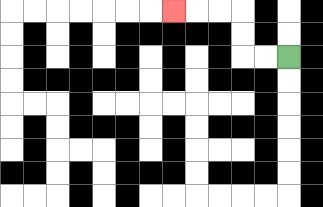{'start': '[12, 2]', 'end': '[7, 0]', 'path_directions': 'L,L,U,U,L,L,L', 'path_coordinates': '[[12, 2], [11, 2], [10, 2], [10, 1], [10, 0], [9, 0], [8, 0], [7, 0]]'}